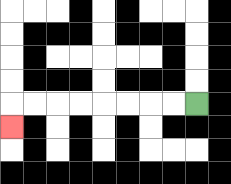{'start': '[8, 4]', 'end': '[0, 5]', 'path_directions': 'L,L,L,L,L,L,L,L,D', 'path_coordinates': '[[8, 4], [7, 4], [6, 4], [5, 4], [4, 4], [3, 4], [2, 4], [1, 4], [0, 4], [0, 5]]'}